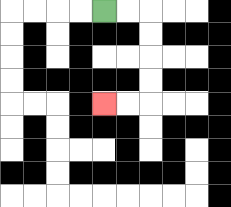{'start': '[4, 0]', 'end': '[4, 4]', 'path_directions': 'R,R,D,D,D,D,L,L', 'path_coordinates': '[[4, 0], [5, 0], [6, 0], [6, 1], [6, 2], [6, 3], [6, 4], [5, 4], [4, 4]]'}